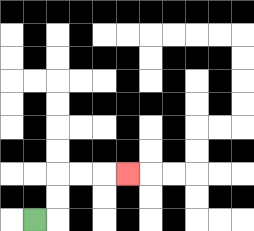{'start': '[1, 9]', 'end': '[5, 7]', 'path_directions': 'R,U,U,R,R,R', 'path_coordinates': '[[1, 9], [2, 9], [2, 8], [2, 7], [3, 7], [4, 7], [5, 7]]'}